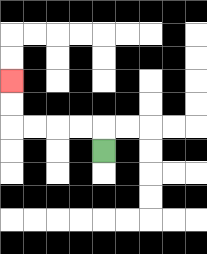{'start': '[4, 6]', 'end': '[0, 3]', 'path_directions': 'U,L,L,L,L,U,U', 'path_coordinates': '[[4, 6], [4, 5], [3, 5], [2, 5], [1, 5], [0, 5], [0, 4], [0, 3]]'}